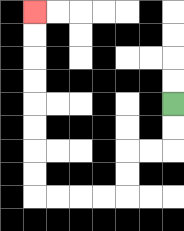{'start': '[7, 4]', 'end': '[1, 0]', 'path_directions': 'D,D,L,L,D,D,L,L,L,L,U,U,U,U,U,U,U,U', 'path_coordinates': '[[7, 4], [7, 5], [7, 6], [6, 6], [5, 6], [5, 7], [5, 8], [4, 8], [3, 8], [2, 8], [1, 8], [1, 7], [1, 6], [1, 5], [1, 4], [1, 3], [1, 2], [1, 1], [1, 0]]'}